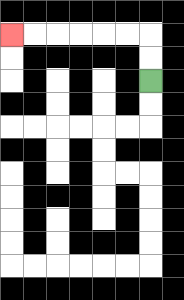{'start': '[6, 3]', 'end': '[0, 1]', 'path_directions': 'U,U,L,L,L,L,L,L', 'path_coordinates': '[[6, 3], [6, 2], [6, 1], [5, 1], [4, 1], [3, 1], [2, 1], [1, 1], [0, 1]]'}